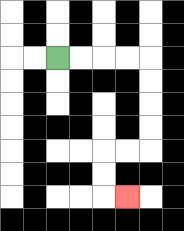{'start': '[2, 2]', 'end': '[5, 8]', 'path_directions': 'R,R,R,R,D,D,D,D,L,L,D,D,R', 'path_coordinates': '[[2, 2], [3, 2], [4, 2], [5, 2], [6, 2], [6, 3], [6, 4], [6, 5], [6, 6], [5, 6], [4, 6], [4, 7], [4, 8], [5, 8]]'}